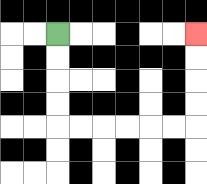{'start': '[2, 1]', 'end': '[8, 1]', 'path_directions': 'D,D,D,D,R,R,R,R,R,R,U,U,U,U', 'path_coordinates': '[[2, 1], [2, 2], [2, 3], [2, 4], [2, 5], [3, 5], [4, 5], [5, 5], [6, 5], [7, 5], [8, 5], [8, 4], [8, 3], [8, 2], [8, 1]]'}